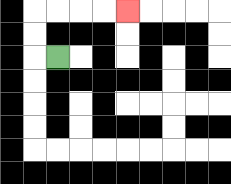{'start': '[2, 2]', 'end': '[5, 0]', 'path_directions': 'L,U,U,R,R,R,R', 'path_coordinates': '[[2, 2], [1, 2], [1, 1], [1, 0], [2, 0], [3, 0], [4, 0], [5, 0]]'}